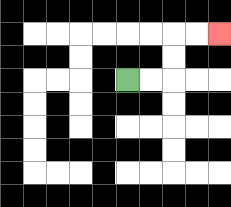{'start': '[5, 3]', 'end': '[9, 1]', 'path_directions': 'R,R,U,U,R,R', 'path_coordinates': '[[5, 3], [6, 3], [7, 3], [7, 2], [7, 1], [8, 1], [9, 1]]'}